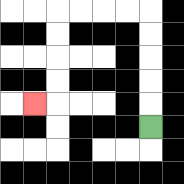{'start': '[6, 5]', 'end': '[1, 4]', 'path_directions': 'U,U,U,U,U,L,L,L,L,D,D,D,D,L', 'path_coordinates': '[[6, 5], [6, 4], [6, 3], [6, 2], [6, 1], [6, 0], [5, 0], [4, 0], [3, 0], [2, 0], [2, 1], [2, 2], [2, 3], [2, 4], [1, 4]]'}